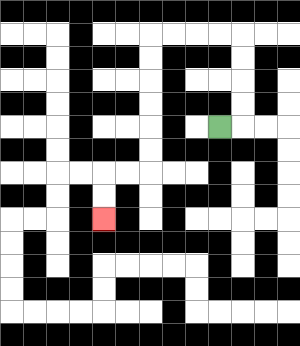{'start': '[9, 5]', 'end': '[4, 9]', 'path_directions': 'R,U,U,U,U,L,L,L,L,D,D,D,D,D,D,L,L,D,D', 'path_coordinates': '[[9, 5], [10, 5], [10, 4], [10, 3], [10, 2], [10, 1], [9, 1], [8, 1], [7, 1], [6, 1], [6, 2], [6, 3], [6, 4], [6, 5], [6, 6], [6, 7], [5, 7], [4, 7], [4, 8], [4, 9]]'}